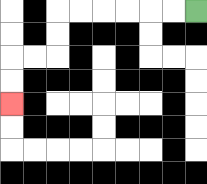{'start': '[8, 0]', 'end': '[0, 4]', 'path_directions': 'L,L,L,L,L,L,D,D,L,L,D,D', 'path_coordinates': '[[8, 0], [7, 0], [6, 0], [5, 0], [4, 0], [3, 0], [2, 0], [2, 1], [2, 2], [1, 2], [0, 2], [0, 3], [0, 4]]'}